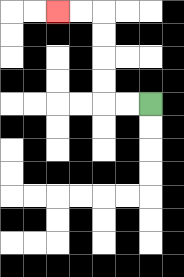{'start': '[6, 4]', 'end': '[2, 0]', 'path_directions': 'L,L,U,U,U,U,L,L', 'path_coordinates': '[[6, 4], [5, 4], [4, 4], [4, 3], [4, 2], [4, 1], [4, 0], [3, 0], [2, 0]]'}